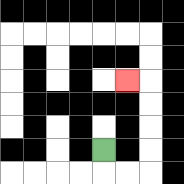{'start': '[4, 6]', 'end': '[5, 3]', 'path_directions': 'D,R,R,U,U,U,U,L', 'path_coordinates': '[[4, 6], [4, 7], [5, 7], [6, 7], [6, 6], [6, 5], [6, 4], [6, 3], [5, 3]]'}